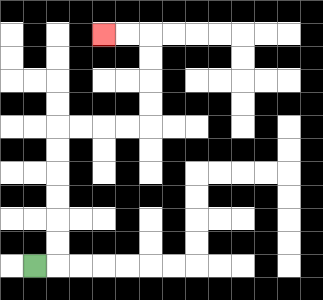{'start': '[1, 11]', 'end': '[4, 1]', 'path_directions': 'R,U,U,U,U,U,U,R,R,R,R,U,U,U,U,L,L', 'path_coordinates': '[[1, 11], [2, 11], [2, 10], [2, 9], [2, 8], [2, 7], [2, 6], [2, 5], [3, 5], [4, 5], [5, 5], [6, 5], [6, 4], [6, 3], [6, 2], [6, 1], [5, 1], [4, 1]]'}